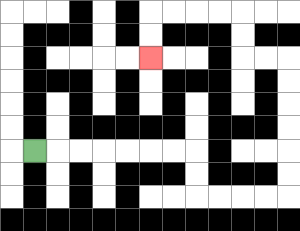{'start': '[1, 6]', 'end': '[6, 2]', 'path_directions': 'R,R,R,R,R,R,R,D,D,R,R,R,R,U,U,U,U,U,U,L,L,U,U,L,L,L,L,D,D', 'path_coordinates': '[[1, 6], [2, 6], [3, 6], [4, 6], [5, 6], [6, 6], [7, 6], [8, 6], [8, 7], [8, 8], [9, 8], [10, 8], [11, 8], [12, 8], [12, 7], [12, 6], [12, 5], [12, 4], [12, 3], [12, 2], [11, 2], [10, 2], [10, 1], [10, 0], [9, 0], [8, 0], [7, 0], [6, 0], [6, 1], [6, 2]]'}